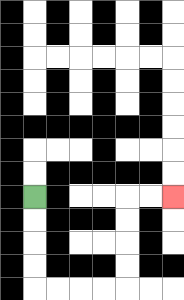{'start': '[1, 8]', 'end': '[7, 8]', 'path_directions': 'D,D,D,D,R,R,R,R,U,U,U,U,R,R', 'path_coordinates': '[[1, 8], [1, 9], [1, 10], [1, 11], [1, 12], [2, 12], [3, 12], [4, 12], [5, 12], [5, 11], [5, 10], [5, 9], [5, 8], [6, 8], [7, 8]]'}